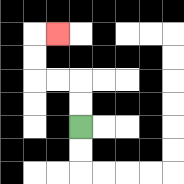{'start': '[3, 5]', 'end': '[2, 1]', 'path_directions': 'U,U,L,L,U,U,R', 'path_coordinates': '[[3, 5], [3, 4], [3, 3], [2, 3], [1, 3], [1, 2], [1, 1], [2, 1]]'}